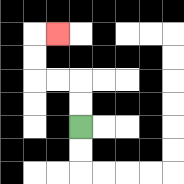{'start': '[3, 5]', 'end': '[2, 1]', 'path_directions': 'U,U,L,L,U,U,R', 'path_coordinates': '[[3, 5], [3, 4], [3, 3], [2, 3], [1, 3], [1, 2], [1, 1], [2, 1]]'}